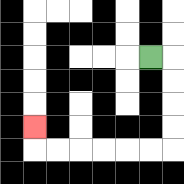{'start': '[6, 2]', 'end': '[1, 5]', 'path_directions': 'R,D,D,D,D,L,L,L,L,L,L,U', 'path_coordinates': '[[6, 2], [7, 2], [7, 3], [7, 4], [7, 5], [7, 6], [6, 6], [5, 6], [4, 6], [3, 6], [2, 6], [1, 6], [1, 5]]'}